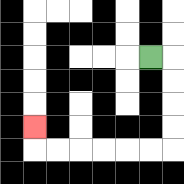{'start': '[6, 2]', 'end': '[1, 5]', 'path_directions': 'R,D,D,D,D,L,L,L,L,L,L,U', 'path_coordinates': '[[6, 2], [7, 2], [7, 3], [7, 4], [7, 5], [7, 6], [6, 6], [5, 6], [4, 6], [3, 6], [2, 6], [1, 6], [1, 5]]'}